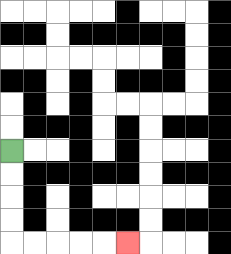{'start': '[0, 6]', 'end': '[5, 10]', 'path_directions': 'D,D,D,D,R,R,R,R,R', 'path_coordinates': '[[0, 6], [0, 7], [0, 8], [0, 9], [0, 10], [1, 10], [2, 10], [3, 10], [4, 10], [5, 10]]'}